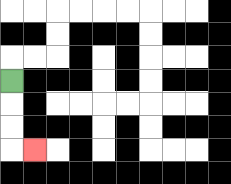{'start': '[0, 3]', 'end': '[1, 6]', 'path_directions': 'D,D,D,R', 'path_coordinates': '[[0, 3], [0, 4], [0, 5], [0, 6], [1, 6]]'}